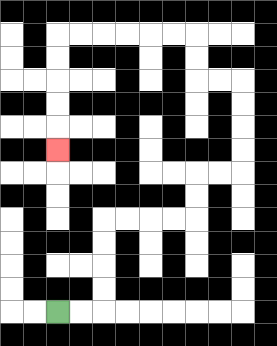{'start': '[2, 13]', 'end': '[2, 6]', 'path_directions': 'R,R,U,U,U,U,R,R,R,R,U,U,R,R,U,U,U,U,L,L,U,U,L,L,L,L,L,L,D,D,D,D,D', 'path_coordinates': '[[2, 13], [3, 13], [4, 13], [4, 12], [4, 11], [4, 10], [4, 9], [5, 9], [6, 9], [7, 9], [8, 9], [8, 8], [8, 7], [9, 7], [10, 7], [10, 6], [10, 5], [10, 4], [10, 3], [9, 3], [8, 3], [8, 2], [8, 1], [7, 1], [6, 1], [5, 1], [4, 1], [3, 1], [2, 1], [2, 2], [2, 3], [2, 4], [2, 5], [2, 6]]'}